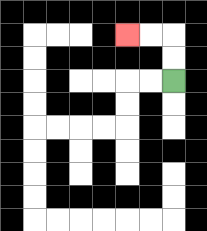{'start': '[7, 3]', 'end': '[5, 1]', 'path_directions': 'U,U,L,L', 'path_coordinates': '[[7, 3], [7, 2], [7, 1], [6, 1], [5, 1]]'}